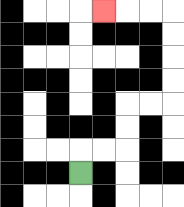{'start': '[3, 7]', 'end': '[4, 0]', 'path_directions': 'U,R,R,U,U,R,R,U,U,U,U,L,L,L', 'path_coordinates': '[[3, 7], [3, 6], [4, 6], [5, 6], [5, 5], [5, 4], [6, 4], [7, 4], [7, 3], [7, 2], [7, 1], [7, 0], [6, 0], [5, 0], [4, 0]]'}